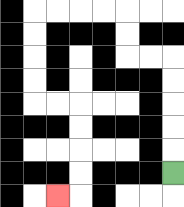{'start': '[7, 7]', 'end': '[2, 8]', 'path_directions': 'U,U,U,U,U,L,L,U,U,L,L,L,L,D,D,D,D,R,R,D,D,D,D,L', 'path_coordinates': '[[7, 7], [7, 6], [7, 5], [7, 4], [7, 3], [7, 2], [6, 2], [5, 2], [5, 1], [5, 0], [4, 0], [3, 0], [2, 0], [1, 0], [1, 1], [1, 2], [1, 3], [1, 4], [2, 4], [3, 4], [3, 5], [3, 6], [3, 7], [3, 8], [2, 8]]'}